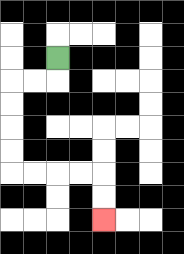{'start': '[2, 2]', 'end': '[4, 9]', 'path_directions': 'D,L,L,D,D,D,D,R,R,R,R,D,D', 'path_coordinates': '[[2, 2], [2, 3], [1, 3], [0, 3], [0, 4], [0, 5], [0, 6], [0, 7], [1, 7], [2, 7], [3, 7], [4, 7], [4, 8], [4, 9]]'}